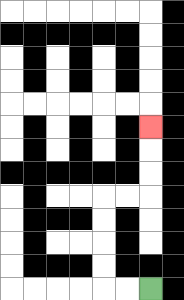{'start': '[6, 12]', 'end': '[6, 5]', 'path_directions': 'L,L,U,U,U,U,R,R,U,U,U', 'path_coordinates': '[[6, 12], [5, 12], [4, 12], [4, 11], [4, 10], [4, 9], [4, 8], [5, 8], [6, 8], [6, 7], [6, 6], [6, 5]]'}